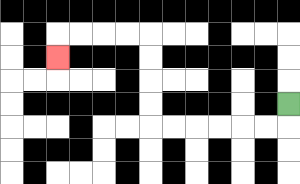{'start': '[12, 4]', 'end': '[2, 2]', 'path_directions': 'D,L,L,L,L,L,L,U,U,U,U,L,L,L,L,D', 'path_coordinates': '[[12, 4], [12, 5], [11, 5], [10, 5], [9, 5], [8, 5], [7, 5], [6, 5], [6, 4], [6, 3], [6, 2], [6, 1], [5, 1], [4, 1], [3, 1], [2, 1], [2, 2]]'}